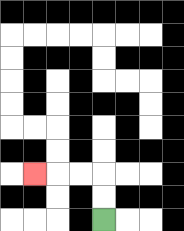{'start': '[4, 9]', 'end': '[1, 7]', 'path_directions': 'U,U,L,L,L', 'path_coordinates': '[[4, 9], [4, 8], [4, 7], [3, 7], [2, 7], [1, 7]]'}